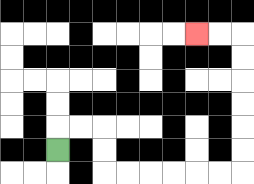{'start': '[2, 6]', 'end': '[8, 1]', 'path_directions': 'U,R,R,D,D,R,R,R,R,R,R,U,U,U,U,U,U,L,L', 'path_coordinates': '[[2, 6], [2, 5], [3, 5], [4, 5], [4, 6], [4, 7], [5, 7], [6, 7], [7, 7], [8, 7], [9, 7], [10, 7], [10, 6], [10, 5], [10, 4], [10, 3], [10, 2], [10, 1], [9, 1], [8, 1]]'}